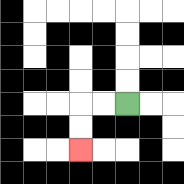{'start': '[5, 4]', 'end': '[3, 6]', 'path_directions': 'L,L,D,D', 'path_coordinates': '[[5, 4], [4, 4], [3, 4], [3, 5], [3, 6]]'}